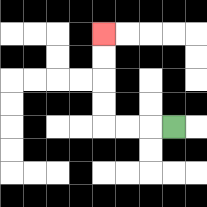{'start': '[7, 5]', 'end': '[4, 1]', 'path_directions': 'L,L,L,U,U,U,U', 'path_coordinates': '[[7, 5], [6, 5], [5, 5], [4, 5], [4, 4], [4, 3], [4, 2], [4, 1]]'}